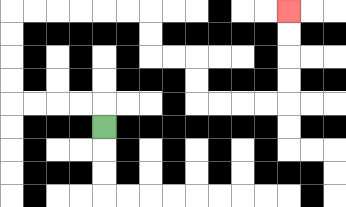{'start': '[4, 5]', 'end': '[12, 0]', 'path_directions': 'U,L,L,L,L,U,U,U,U,R,R,R,R,R,R,D,D,R,R,D,D,R,R,R,R,U,U,U,U', 'path_coordinates': '[[4, 5], [4, 4], [3, 4], [2, 4], [1, 4], [0, 4], [0, 3], [0, 2], [0, 1], [0, 0], [1, 0], [2, 0], [3, 0], [4, 0], [5, 0], [6, 0], [6, 1], [6, 2], [7, 2], [8, 2], [8, 3], [8, 4], [9, 4], [10, 4], [11, 4], [12, 4], [12, 3], [12, 2], [12, 1], [12, 0]]'}